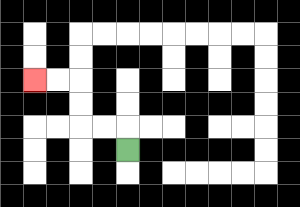{'start': '[5, 6]', 'end': '[1, 3]', 'path_directions': 'U,L,L,U,U,L,L', 'path_coordinates': '[[5, 6], [5, 5], [4, 5], [3, 5], [3, 4], [3, 3], [2, 3], [1, 3]]'}